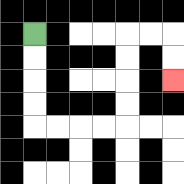{'start': '[1, 1]', 'end': '[7, 3]', 'path_directions': 'D,D,D,D,R,R,R,R,U,U,U,U,R,R,D,D', 'path_coordinates': '[[1, 1], [1, 2], [1, 3], [1, 4], [1, 5], [2, 5], [3, 5], [4, 5], [5, 5], [5, 4], [5, 3], [5, 2], [5, 1], [6, 1], [7, 1], [7, 2], [7, 3]]'}